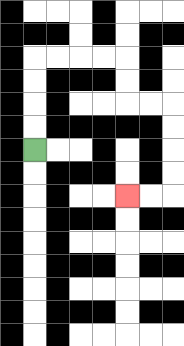{'start': '[1, 6]', 'end': '[5, 8]', 'path_directions': 'U,U,U,U,R,R,R,R,D,D,R,R,D,D,D,D,L,L', 'path_coordinates': '[[1, 6], [1, 5], [1, 4], [1, 3], [1, 2], [2, 2], [3, 2], [4, 2], [5, 2], [5, 3], [5, 4], [6, 4], [7, 4], [7, 5], [7, 6], [7, 7], [7, 8], [6, 8], [5, 8]]'}